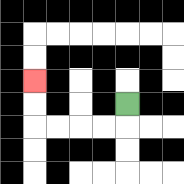{'start': '[5, 4]', 'end': '[1, 3]', 'path_directions': 'D,L,L,L,L,U,U', 'path_coordinates': '[[5, 4], [5, 5], [4, 5], [3, 5], [2, 5], [1, 5], [1, 4], [1, 3]]'}